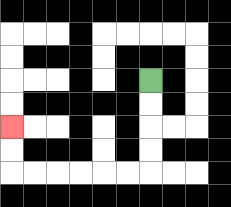{'start': '[6, 3]', 'end': '[0, 5]', 'path_directions': 'D,D,D,D,L,L,L,L,L,L,U,U', 'path_coordinates': '[[6, 3], [6, 4], [6, 5], [6, 6], [6, 7], [5, 7], [4, 7], [3, 7], [2, 7], [1, 7], [0, 7], [0, 6], [0, 5]]'}